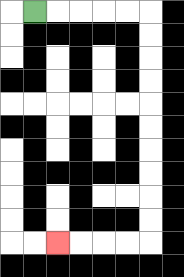{'start': '[1, 0]', 'end': '[2, 10]', 'path_directions': 'R,R,R,R,R,D,D,D,D,D,D,D,D,D,D,L,L,L,L', 'path_coordinates': '[[1, 0], [2, 0], [3, 0], [4, 0], [5, 0], [6, 0], [6, 1], [6, 2], [6, 3], [6, 4], [6, 5], [6, 6], [6, 7], [6, 8], [6, 9], [6, 10], [5, 10], [4, 10], [3, 10], [2, 10]]'}